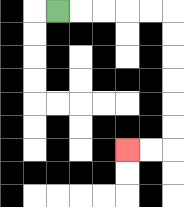{'start': '[2, 0]', 'end': '[5, 6]', 'path_directions': 'R,R,R,R,R,D,D,D,D,D,D,L,L', 'path_coordinates': '[[2, 0], [3, 0], [4, 0], [5, 0], [6, 0], [7, 0], [7, 1], [7, 2], [7, 3], [7, 4], [7, 5], [7, 6], [6, 6], [5, 6]]'}